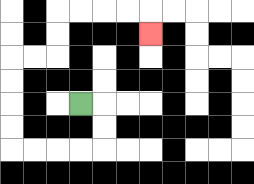{'start': '[3, 4]', 'end': '[6, 1]', 'path_directions': 'R,D,D,L,L,L,L,U,U,U,U,R,R,U,U,R,R,R,R,D', 'path_coordinates': '[[3, 4], [4, 4], [4, 5], [4, 6], [3, 6], [2, 6], [1, 6], [0, 6], [0, 5], [0, 4], [0, 3], [0, 2], [1, 2], [2, 2], [2, 1], [2, 0], [3, 0], [4, 0], [5, 0], [6, 0], [6, 1]]'}